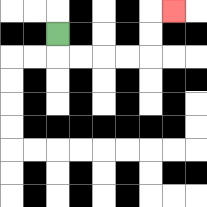{'start': '[2, 1]', 'end': '[7, 0]', 'path_directions': 'D,R,R,R,R,U,U,R', 'path_coordinates': '[[2, 1], [2, 2], [3, 2], [4, 2], [5, 2], [6, 2], [6, 1], [6, 0], [7, 0]]'}